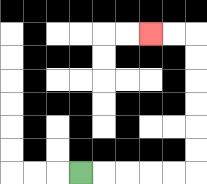{'start': '[3, 7]', 'end': '[6, 1]', 'path_directions': 'R,R,R,R,R,U,U,U,U,U,U,L,L', 'path_coordinates': '[[3, 7], [4, 7], [5, 7], [6, 7], [7, 7], [8, 7], [8, 6], [8, 5], [8, 4], [8, 3], [8, 2], [8, 1], [7, 1], [6, 1]]'}